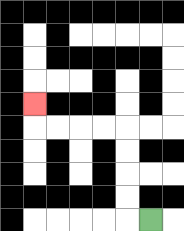{'start': '[6, 9]', 'end': '[1, 4]', 'path_directions': 'L,U,U,U,U,L,L,L,L,U', 'path_coordinates': '[[6, 9], [5, 9], [5, 8], [5, 7], [5, 6], [5, 5], [4, 5], [3, 5], [2, 5], [1, 5], [1, 4]]'}